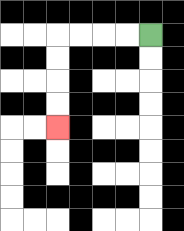{'start': '[6, 1]', 'end': '[2, 5]', 'path_directions': 'L,L,L,L,D,D,D,D', 'path_coordinates': '[[6, 1], [5, 1], [4, 1], [3, 1], [2, 1], [2, 2], [2, 3], [2, 4], [2, 5]]'}